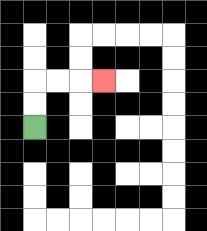{'start': '[1, 5]', 'end': '[4, 3]', 'path_directions': 'U,U,R,R,R', 'path_coordinates': '[[1, 5], [1, 4], [1, 3], [2, 3], [3, 3], [4, 3]]'}